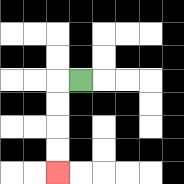{'start': '[3, 3]', 'end': '[2, 7]', 'path_directions': 'L,D,D,D,D', 'path_coordinates': '[[3, 3], [2, 3], [2, 4], [2, 5], [2, 6], [2, 7]]'}